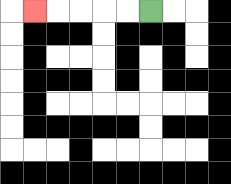{'start': '[6, 0]', 'end': '[1, 0]', 'path_directions': 'L,L,L,L,L', 'path_coordinates': '[[6, 0], [5, 0], [4, 0], [3, 0], [2, 0], [1, 0]]'}